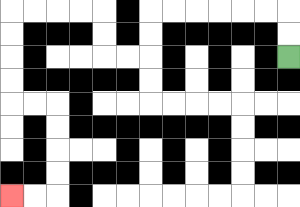{'start': '[12, 2]', 'end': '[0, 8]', 'path_directions': 'U,U,L,L,L,L,L,L,D,D,L,L,U,U,L,L,L,L,D,D,D,D,R,R,D,D,D,D,L,L', 'path_coordinates': '[[12, 2], [12, 1], [12, 0], [11, 0], [10, 0], [9, 0], [8, 0], [7, 0], [6, 0], [6, 1], [6, 2], [5, 2], [4, 2], [4, 1], [4, 0], [3, 0], [2, 0], [1, 0], [0, 0], [0, 1], [0, 2], [0, 3], [0, 4], [1, 4], [2, 4], [2, 5], [2, 6], [2, 7], [2, 8], [1, 8], [0, 8]]'}